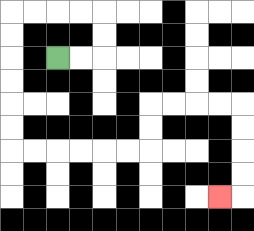{'start': '[2, 2]', 'end': '[9, 8]', 'path_directions': 'R,R,U,U,L,L,L,L,D,D,D,D,D,D,R,R,R,R,R,R,U,U,R,R,R,R,D,D,D,D,L', 'path_coordinates': '[[2, 2], [3, 2], [4, 2], [4, 1], [4, 0], [3, 0], [2, 0], [1, 0], [0, 0], [0, 1], [0, 2], [0, 3], [0, 4], [0, 5], [0, 6], [1, 6], [2, 6], [3, 6], [4, 6], [5, 6], [6, 6], [6, 5], [6, 4], [7, 4], [8, 4], [9, 4], [10, 4], [10, 5], [10, 6], [10, 7], [10, 8], [9, 8]]'}